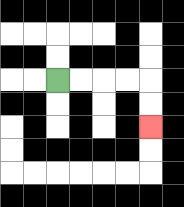{'start': '[2, 3]', 'end': '[6, 5]', 'path_directions': 'R,R,R,R,D,D', 'path_coordinates': '[[2, 3], [3, 3], [4, 3], [5, 3], [6, 3], [6, 4], [6, 5]]'}